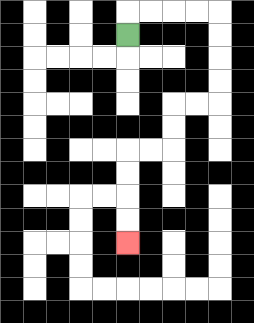{'start': '[5, 1]', 'end': '[5, 10]', 'path_directions': 'U,R,R,R,R,D,D,D,D,L,L,D,D,L,L,D,D,D,D', 'path_coordinates': '[[5, 1], [5, 0], [6, 0], [7, 0], [8, 0], [9, 0], [9, 1], [9, 2], [9, 3], [9, 4], [8, 4], [7, 4], [7, 5], [7, 6], [6, 6], [5, 6], [5, 7], [5, 8], [5, 9], [5, 10]]'}